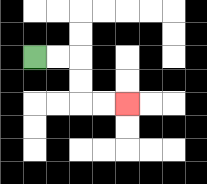{'start': '[1, 2]', 'end': '[5, 4]', 'path_directions': 'R,R,D,D,R,R', 'path_coordinates': '[[1, 2], [2, 2], [3, 2], [3, 3], [3, 4], [4, 4], [5, 4]]'}